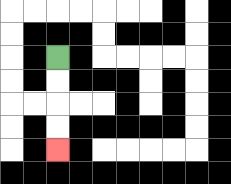{'start': '[2, 2]', 'end': '[2, 6]', 'path_directions': 'D,D,D,D', 'path_coordinates': '[[2, 2], [2, 3], [2, 4], [2, 5], [2, 6]]'}